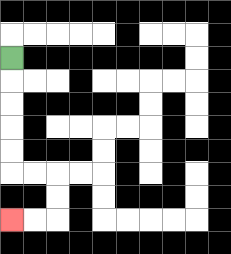{'start': '[0, 2]', 'end': '[0, 9]', 'path_directions': 'D,D,D,D,D,R,R,D,D,L,L', 'path_coordinates': '[[0, 2], [0, 3], [0, 4], [0, 5], [0, 6], [0, 7], [1, 7], [2, 7], [2, 8], [2, 9], [1, 9], [0, 9]]'}